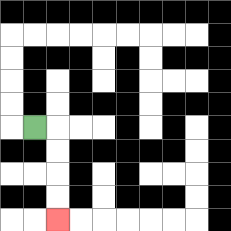{'start': '[1, 5]', 'end': '[2, 9]', 'path_directions': 'R,D,D,D,D', 'path_coordinates': '[[1, 5], [2, 5], [2, 6], [2, 7], [2, 8], [2, 9]]'}